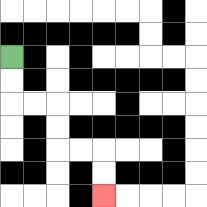{'start': '[0, 2]', 'end': '[4, 8]', 'path_directions': 'D,D,R,R,D,D,R,R,D,D', 'path_coordinates': '[[0, 2], [0, 3], [0, 4], [1, 4], [2, 4], [2, 5], [2, 6], [3, 6], [4, 6], [4, 7], [4, 8]]'}